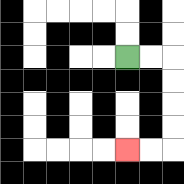{'start': '[5, 2]', 'end': '[5, 6]', 'path_directions': 'R,R,D,D,D,D,L,L', 'path_coordinates': '[[5, 2], [6, 2], [7, 2], [7, 3], [7, 4], [7, 5], [7, 6], [6, 6], [5, 6]]'}